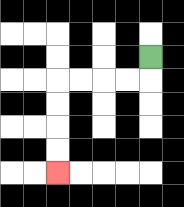{'start': '[6, 2]', 'end': '[2, 7]', 'path_directions': 'D,L,L,L,L,D,D,D,D', 'path_coordinates': '[[6, 2], [6, 3], [5, 3], [4, 3], [3, 3], [2, 3], [2, 4], [2, 5], [2, 6], [2, 7]]'}